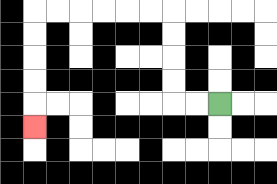{'start': '[9, 4]', 'end': '[1, 5]', 'path_directions': 'L,L,U,U,U,U,L,L,L,L,L,L,D,D,D,D,D', 'path_coordinates': '[[9, 4], [8, 4], [7, 4], [7, 3], [7, 2], [7, 1], [7, 0], [6, 0], [5, 0], [4, 0], [3, 0], [2, 0], [1, 0], [1, 1], [1, 2], [1, 3], [1, 4], [1, 5]]'}